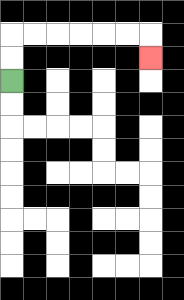{'start': '[0, 3]', 'end': '[6, 2]', 'path_directions': 'U,U,R,R,R,R,R,R,D', 'path_coordinates': '[[0, 3], [0, 2], [0, 1], [1, 1], [2, 1], [3, 1], [4, 1], [5, 1], [6, 1], [6, 2]]'}